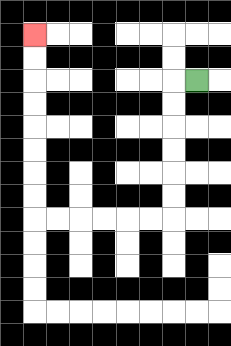{'start': '[8, 3]', 'end': '[1, 1]', 'path_directions': 'L,D,D,D,D,D,D,L,L,L,L,L,L,U,U,U,U,U,U,U,U', 'path_coordinates': '[[8, 3], [7, 3], [7, 4], [7, 5], [7, 6], [7, 7], [7, 8], [7, 9], [6, 9], [5, 9], [4, 9], [3, 9], [2, 9], [1, 9], [1, 8], [1, 7], [1, 6], [1, 5], [1, 4], [1, 3], [1, 2], [1, 1]]'}